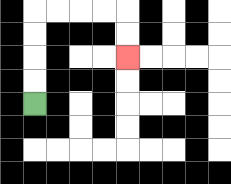{'start': '[1, 4]', 'end': '[5, 2]', 'path_directions': 'U,U,U,U,R,R,R,R,D,D', 'path_coordinates': '[[1, 4], [1, 3], [1, 2], [1, 1], [1, 0], [2, 0], [3, 0], [4, 0], [5, 0], [5, 1], [5, 2]]'}